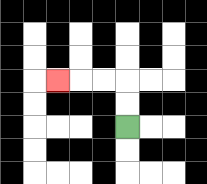{'start': '[5, 5]', 'end': '[2, 3]', 'path_directions': 'U,U,L,L,L', 'path_coordinates': '[[5, 5], [5, 4], [5, 3], [4, 3], [3, 3], [2, 3]]'}